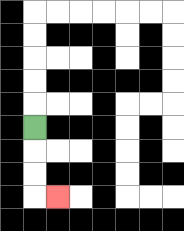{'start': '[1, 5]', 'end': '[2, 8]', 'path_directions': 'D,D,D,R', 'path_coordinates': '[[1, 5], [1, 6], [1, 7], [1, 8], [2, 8]]'}